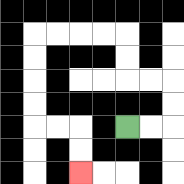{'start': '[5, 5]', 'end': '[3, 7]', 'path_directions': 'R,R,U,U,L,L,U,U,L,L,L,L,D,D,D,D,R,R,D,D', 'path_coordinates': '[[5, 5], [6, 5], [7, 5], [7, 4], [7, 3], [6, 3], [5, 3], [5, 2], [5, 1], [4, 1], [3, 1], [2, 1], [1, 1], [1, 2], [1, 3], [1, 4], [1, 5], [2, 5], [3, 5], [3, 6], [3, 7]]'}